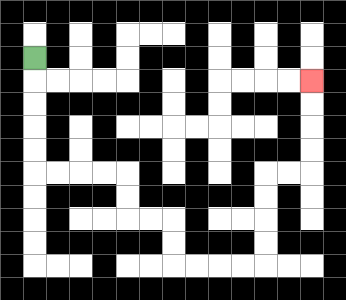{'start': '[1, 2]', 'end': '[13, 3]', 'path_directions': 'D,D,D,D,D,R,R,R,R,D,D,R,R,D,D,R,R,R,R,U,U,U,U,R,R,U,U,U,U', 'path_coordinates': '[[1, 2], [1, 3], [1, 4], [1, 5], [1, 6], [1, 7], [2, 7], [3, 7], [4, 7], [5, 7], [5, 8], [5, 9], [6, 9], [7, 9], [7, 10], [7, 11], [8, 11], [9, 11], [10, 11], [11, 11], [11, 10], [11, 9], [11, 8], [11, 7], [12, 7], [13, 7], [13, 6], [13, 5], [13, 4], [13, 3]]'}